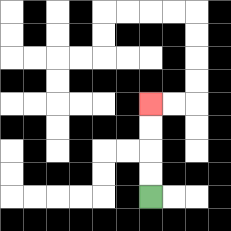{'start': '[6, 8]', 'end': '[6, 4]', 'path_directions': 'U,U,U,U', 'path_coordinates': '[[6, 8], [6, 7], [6, 6], [6, 5], [6, 4]]'}